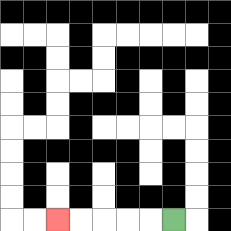{'start': '[7, 9]', 'end': '[2, 9]', 'path_directions': 'L,L,L,L,L', 'path_coordinates': '[[7, 9], [6, 9], [5, 9], [4, 9], [3, 9], [2, 9]]'}